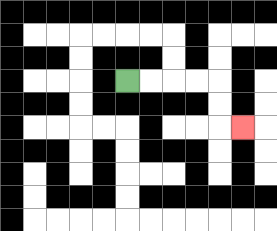{'start': '[5, 3]', 'end': '[10, 5]', 'path_directions': 'R,R,R,R,D,D,R', 'path_coordinates': '[[5, 3], [6, 3], [7, 3], [8, 3], [9, 3], [9, 4], [9, 5], [10, 5]]'}